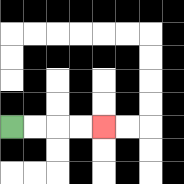{'start': '[0, 5]', 'end': '[4, 5]', 'path_directions': 'R,R,R,R', 'path_coordinates': '[[0, 5], [1, 5], [2, 5], [3, 5], [4, 5]]'}